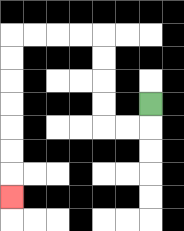{'start': '[6, 4]', 'end': '[0, 8]', 'path_directions': 'D,L,L,U,U,U,U,L,L,L,L,D,D,D,D,D,D,D', 'path_coordinates': '[[6, 4], [6, 5], [5, 5], [4, 5], [4, 4], [4, 3], [4, 2], [4, 1], [3, 1], [2, 1], [1, 1], [0, 1], [0, 2], [0, 3], [0, 4], [0, 5], [0, 6], [0, 7], [0, 8]]'}